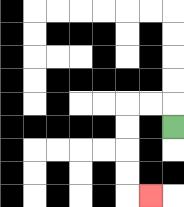{'start': '[7, 5]', 'end': '[6, 8]', 'path_directions': 'U,L,L,D,D,D,D,R', 'path_coordinates': '[[7, 5], [7, 4], [6, 4], [5, 4], [5, 5], [5, 6], [5, 7], [5, 8], [6, 8]]'}